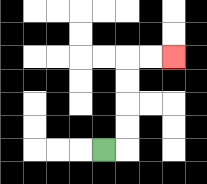{'start': '[4, 6]', 'end': '[7, 2]', 'path_directions': 'R,U,U,U,U,R,R', 'path_coordinates': '[[4, 6], [5, 6], [5, 5], [5, 4], [5, 3], [5, 2], [6, 2], [7, 2]]'}